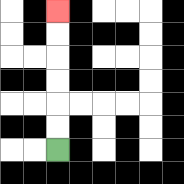{'start': '[2, 6]', 'end': '[2, 0]', 'path_directions': 'U,U,U,U,U,U', 'path_coordinates': '[[2, 6], [2, 5], [2, 4], [2, 3], [2, 2], [2, 1], [2, 0]]'}